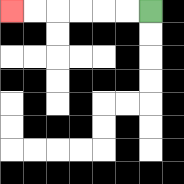{'start': '[6, 0]', 'end': '[0, 0]', 'path_directions': 'L,L,L,L,L,L', 'path_coordinates': '[[6, 0], [5, 0], [4, 0], [3, 0], [2, 0], [1, 0], [0, 0]]'}